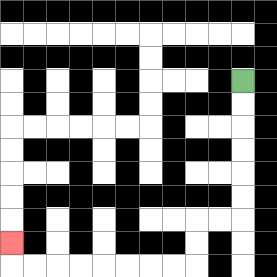{'start': '[10, 3]', 'end': '[0, 10]', 'path_directions': 'D,D,D,D,D,D,L,L,D,D,L,L,L,L,L,L,L,L,U', 'path_coordinates': '[[10, 3], [10, 4], [10, 5], [10, 6], [10, 7], [10, 8], [10, 9], [9, 9], [8, 9], [8, 10], [8, 11], [7, 11], [6, 11], [5, 11], [4, 11], [3, 11], [2, 11], [1, 11], [0, 11], [0, 10]]'}